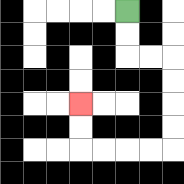{'start': '[5, 0]', 'end': '[3, 4]', 'path_directions': 'D,D,R,R,D,D,D,D,L,L,L,L,U,U', 'path_coordinates': '[[5, 0], [5, 1], [5, 2], [6, 2], [7, 2], [7, 3], [7, 4], [7, 5], [7, 6], [6, 6], [5, 6], [4, 6], [3, 6], [3, 5], [3, 4]]'}